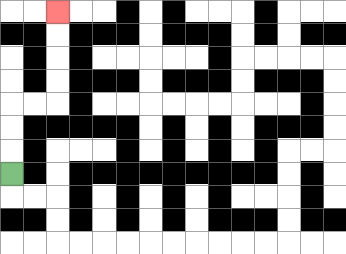{'start': '[0, 7]', 'end': '[2, 0]', 'path_directions': 'U,U,U,R,R,U,U,U,U', 'path_coordinates': '[[0, 7], [0, 6], [0, 5], [0, 4], [1, 4], [2, 4], [2, 3], [2, 2], [2, 1], [2, 0]]'}